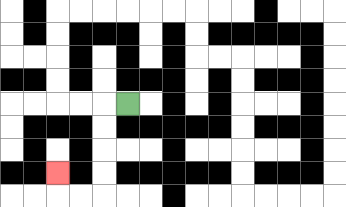{'start': '[5, 4]', 'end': '[2, 7]', 'path_directions': 'L,D,D,D,D,L,L,U', 'path_coordinates': '[[5, 4], [4, 4], [4, 5], [4, 6], [4, 7], [4, 8], [3, 8], [2, 8], [2, 7]]'}